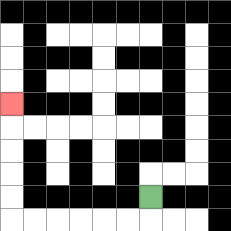{'start': '[6, 8]', 'end': '[0, 4]', 'path_directions': 'D,L,L,L,L,L,L,U,U,U,U,U', 'path_coordinates': '[[6, 8], [6, 9], [5, 9], [4, 9], [3, 9], [2, 9], [1, 9], [0, 9], [0, 8], [0, 7], [0, 6], [0, 5], [0, 4]]'}